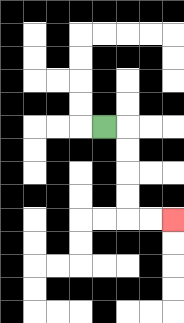{'start': '[4, 5]', 'end': '[7, 9]', 'path_directions': 'R,D,D,D,D,R,R', 'path_coordinates': '[[4, 5], [5, 5], [5, 6], [5, 7], [5, 8], [5, 9], [6, 9], [7, 9]]'}